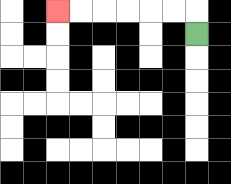{'start': '[8, 1]', 'end': '[2, 0]', 'path_directions': 'U,L,L,L,L,L,L', 'path_coordinates': '[[8, 1], [8, 0], [7, 0], [6, 0], [5, 0], [4, 0], [3, 0], [2, 0]]'}